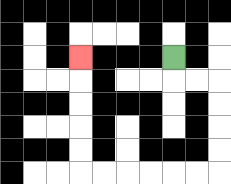{'start': '[7, 2]', 'end': '[3, 2]', 'path_directions': 'D,R,R,D,D,D,D,L,L,L,L,L,L,U,U,U,U,U', 'path_coordinates': '[[7, 2], [7, 3], [8, 3], [9, 3], [9, 4], [9, 5], [9, 6], [9, 7], [8, 7], [7, 7], [6, 7], [5, 7], [4, 7], [3, 7], [3, 6], [3, 5], [3, 4], [3, 3], [3, 2]]'}